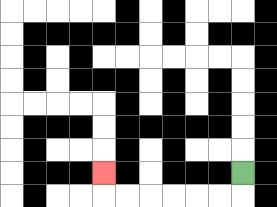{'start': '[10, 7]', 'end': '[4, 7]', 'path_directions': 'D,L,L,L,L,L,L,U', 'path_coordinates': '[[10, 7], [10, 8], [9, 8], [8, 8], [7, 8], [6, 8], [5, 8], [4, 8], [4, 7]]'}